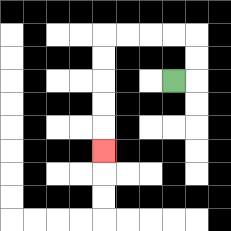{'start': '[7, 3]', 'end': '[4, 6]', 'path_directions': 'R,U,U,L,L,L,L,D,D,D,D,D', 'path_coordinates': '[[7, 3], [8, 3], [8, 2], [8, 1], [7, 1], [6, 1], [5, 1], [4, 1], [4, 2], [4, 3], [4, 4], [4, 5], [4, 6]]'}